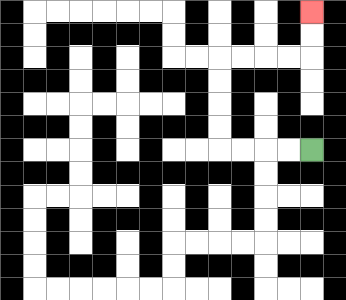{'start': '[13, 6]', 'end': '[13, 0]', 'path_directions': 'L,L,L,L,U,U,U,U,R,R,R,R,U,U', 'path_coordinates': '[[13, 6], [12, 6], [11, 6], [10, 6], [9, 6], [9, 5], [9, 4], [9, 3], [9, 2], [10, 2], [11, 2], [12, 2], [13, 2], [13, 1], [13, 0]]'}